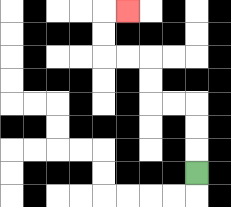{'start': '[8, 7]', 'end': '[5, 0]', 'path_directions': 'U,U,U,L,L,U,U,L,L,U,U,R', 'path_coordinates': '[[8, 7], [8, 6], [8, 5], [8, 4], [7, 4], [6, 4], [6, 3], [6, 2], [5, 2], [4, 2], [4, 1], [4, 0], [5, 0]]'}